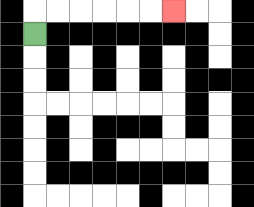{'start': '[1, 1]', 'end': '[7, 0]', 'path_directions': 'U,R,R,R,R,R,R', 'path_coordinates': '[[1, 1], [1, 0], [2, 0], [3, 0], [4, 0], [5, 0], [6, 0], [7, 0]]'}